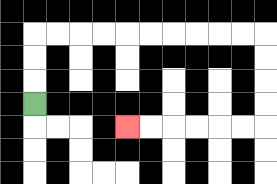{'start': '[1, 4]', 'end': '[5, 5]', 'path_directions': 'U,U,U,R,R,R,R,R,R,R,R,R,R,D,D,D,D,L,L,L,L,L,L', 'path_coordinates': '[[1, 4], [1, 3], [1, 2], [1, 1], [2, 1], [3, 1], [4, 1], [5, 1], [6, 1], [7, 1], [8, 1], [9, 1], [10, 1], [11, 1], [11, 2], [11, 3], [11, 4], [11, 5], [10, 5], [9, 5], [8, 5], [7, 5], [6, 5], [5, 5]]'}